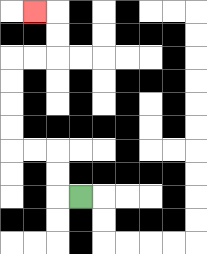{'start': '[3, 8]', 'end': '[1, 0]', 'path_directions': 'L,U,U,L,L,U,U,U,U,R,R,U,U,L', 'path_coordinates': '[[3, 8], [2, 8], [2, 7], [2, 6], [1, 6], [0, 6], [0, 5], [0, 4], [0, 3], [0, 2], [1, 2], [2, 2], [2, 1], [2, 0], [1, 0]]'}